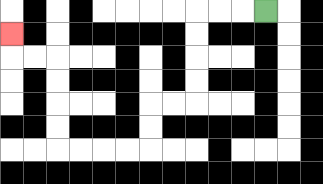{'start': '[11, 0]', 'end': '[0, 1]', 'path_directions': 'L,L,L,D,D,D,D,L,L,D,D,L,L,L,L,U,U,U,U,L,L,U', 'path_coordinates': '[[11, 0], [10, 0], [9, 0], [8, 0], [8, 1], [8, 2], [8, 3], [8, 4], [7, 4], [6, 4], [6, 5], [6, 6], [5, 6], [4, 6], [3, 6], [2, 6], [2, 5], [2, 4], [2, 3], [2, 2], [1, 2], [0, 2], [0, 1]]'}